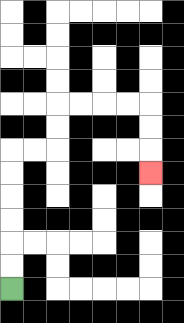{'start': '[0, 12]', 'end': '[6, 7]', 'path_directions': 'U,U,U,U,U,U,R,R,U,U,R,R,R,R,D,D,D', 'path_coordinates': '[[0, 12], [0, 11], [0, 10], [0, 9], [0, 8], [0, 7], [0, 6], [1, 6], [2, 6], [2, 5], [2, 4], [3, 4], [4, 4], [5, 4], [6, 4], [6, 5], [6, 6], [6, 7]]'}